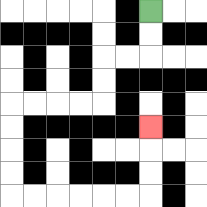{'start': '[6, 0]', 'end': '[6, 5]', 'path_directions': 'D,D,L,L,D,D,L,L,L,L,D,D,D,D,R,R,R,R,R,R,U,U,U', 'path_coordinates': '[[6, 0], [6, 1], [6, 2], [5, 2], [4, 2], [4, 3], [4, 4], [3, 4], [2, 4], [1, 4], [0, 4], [0, 5], [0, 6], [0, 7], [0, 8], [1, 8], [2, 8], [3, 8], [4, 8], [5, 8], [6, 8], [6, 7], [6, 6], [6, 5]]'}